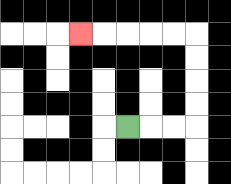{'start': '[5, 5]', 'end': '[3, 1]', 'path_directions': 'R,R,R,U,U,U,U,L,L,L,L,L', 'path_coordinates': '[[5, 5], [6, 5], [7, 5], [8, 5], [8, 4], [8, 3], [8, 2], [8, 1], [7, 1], [6, 1], [5, 1], [4, 1], [3, 1]]'}